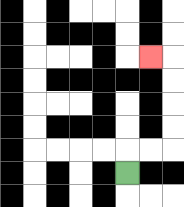{'start': '[5, 7]', 'end': '[6, 2]', 'path_directions': 'U,R,R,U,U,U,U,L', 'path_coordinates': '[[5, 7], [5, 6], [6, 6], [7, 6], [7, 5], [7, 4], [7, 3], [7, 2], [6, 2]]'}